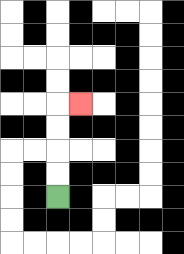{'start': '[2, 8]', 'end': '[3, 4]', 'path_directions': 'U,U,U,U,R', 'path_coordinates': '[[2, 8], [2, 7], [2, 6], [2, 5], [2, 4], [3, 4]]'}